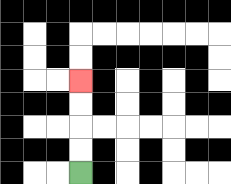{'start': '[3, 7]', 'end': '[3, 3]', 'path_directions': 'U,U,U,U', 'path_coordinates': '[[3, 7], [3, 6], [3, 5], [3, 4], [3, 3]]'}